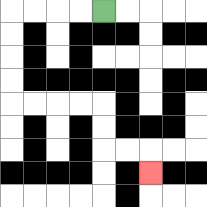{'start': '[4, 0]', 'end': '[6, 7]', 'path_directions': 'L,L,L,L,D,D,D,D,R,R,R,R,D,D,R,R,D', 'path_coordinates': '[[4, 0], [3, 0], [2, 0], [1, 0], [0, 0], [0, 1], [0, 2], [0, 3], [0, 4], [1, 4], [2, 4], [3, 4], [4, 4], [4, 5], [4, 6], [5, 6], [6, 6], [6, 7]]'}